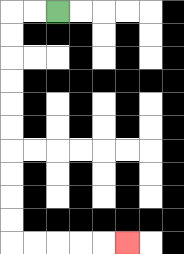{'start': '[2, 0]', 'end': '[5, 10]', 'path_directions': 'L,L,D,D,D,D,D,D,D,D,D,D,R,R,R,R,R', 'path_coordinates': '[[2, 0], [1, 0], [0, 0], [0, 1], [0, 2], [0, 3], [0, 4], [0, 5], [0, 6], [0, 7], [0, 8], [0, 9], [0, 10], [1, 10], [2, 10], [3, 10], [4, 10], [5, 10]]'}